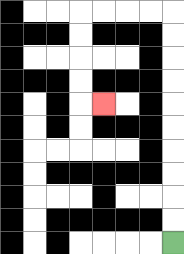{'start': '[7, 10]', 'end': '[4, 4]', 'path_directions': 'U,U,U,U,U,U,U,U,U,U,L,L,L,L,D,D,D,D,R', 'path_coordinates': '[[7, 10], [7, 9], [7, 8], [7, 7], [7, 6], [7, 5], [7, 4], [7, 3], [7, 2], [7, 1], [7, 0], [6, 0], [5, 0], [4, 0], [3, 0], [3, 1], [3, 2], [3, 3], [3, 4], [4, 4]]'}